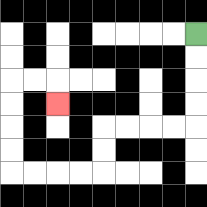{'start': '[8, 1]', 'end': '[2, 4]', 'path_directions': 'D,D,D,D,L,L,L,L,D,D,L,L,L,L,U,U,U,U,R,R,D', 'path_coordinates': '[[8, 1], [8, 2], [8, 3], [8, 4], [8, 5], [7, 5], [6, 5], [5, 5], [4, 5], [4, 6], [4, 7], [3, 7], [2, 7], [1, 7], [0, 7], [0, 6], [0, 5], [0, 4], [0, 3], [1, 3], [2, 3], [2, 4]]'}